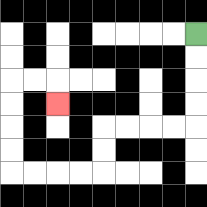{'start': '[8, 1]', 'end': '[2, 4]', 'path_directions': 'D,D,D,D,L,L,L,L,D,D,L,L,L,L,U,U,U,U,R,R,D', 'path_coordinates': '[[8, 1], [8, 2], [8, 3], [8, 4], [8, 5], [7, 5], [6, 5], [5, 5], [4, 5], [4, 6], [4, 7], [3, 7], [2, 7], [1, 7], [0, 7], [0, 6], [0, 5], [0, 4], [0, 3], [1, 3], [2, 3], [2, 4]]'}